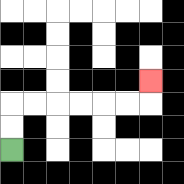{'start': '[0, 6]', 'end': '[6, 3]', 'path_directions': 'U,U,R,R,R,R,R,R,U', 'path_coordinates': '[[0, 6], [0, 5], [0, 4], [1, 4], [2, 4], [3, 4], [4, 4], [5, 4], [6, 4], [6, 3]]'}